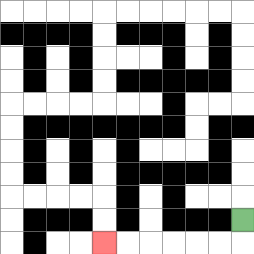{'start': '[10, 9]', 'end': '[4, 10]', 'path_directions': 'D,L,L,L,L,L,L', 'path_coordinates': '[[10, 9], [10, 10], [9, 10], [8, 10], [7, 10], [6, 10], [5, 10], [4, 10]]'}